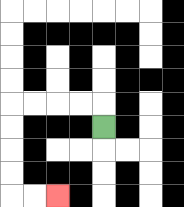{'start': '[4, 5]', 'end': '[2, 8]', 'path_directions': 'U,L,L,L,L,D,D,D,D,R,R', 'path_coordinates': '[[4, 5], [4, 4], [3, 4], [2, 4], [1, 4], [0, 4], [0, 5], [0, 6], [0, 7], [0, 8], [1, 8], [2, 8]]'}